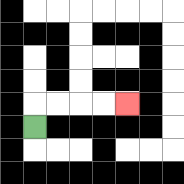{'start': '[1, 5]', 'end': '[5, 4]', 'path_directions': 'U,R,R,R,R', 'path_coordinates': '[[1, 5], [1, 4], [2, 4], [3, 4], [4, 4], [5, 4]]'}